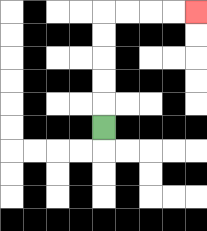{'start': '[4, 5]', 'end': '[8, 0]', 'path_directions': 'U,U,U,U,U,R,R,R,R', 'path_coordinates': '[[4, 5], [4, 4], [4, 3], [4, 2], [4, 1], [4, 0], [5, 0], [6, 0], [7, 0], [8, 0]]'}